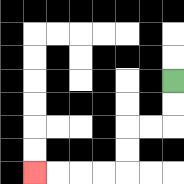{'start': '[7, 3]', 'end': '[1, 7]', 'path_directions': 'D,D,L,L,D,D,L,L,L,L', 'path_coordinates': '[[7, 3], [7, 4], [7, 5], [6, 5], [5, 5], [5, 6], [5, 7], [4, 7], [3, 7], [2, 7], [1, 7]]'}